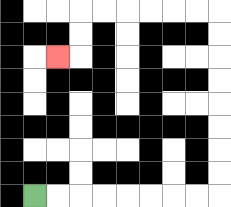{'start': '[1, 8]', 'end': '[2, 2]', 'path_directions': 'R,R,R,R,R,R,R,R,U,U,U,U,U,U,U,U,L,L,L,L,L,L,D,D,L', 'path_coordinates': '[[1, 8], [2, 8], [3, 8], [4, 8], [5, 8], [6, 8], [7, 8], [8, 8], [9, 8], [9, 7], [9, 6], [9, 5], [9, 4], [9, 3], [9, 2], [9, 1], [9, 0], [8, 0], [7, 0], [6, 0], [5, 0], [4, 0], [3, 0], [3, 1], [3, 2], [2, 2]]'}